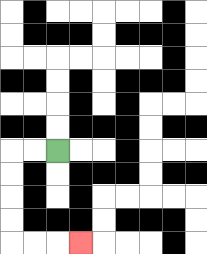{'start': '[2, 6]', 'end': '[3, 10]', 'path_directions': 'L,L,D,D,D,D,R,R,R', 'path_coordinates': '[[2, 6], [1, 6], [0, 6], [0, 7], [0, 8], [0, 9], [0, 10], [1, 10], [2, 10], [3, 10]]'}